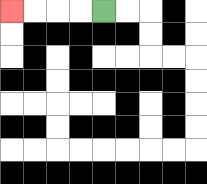{'start': '[4, 0]', 'end': '[0, 0]', 'path_directions': 'L,L,L,L', 'path_coordinates': '[[4, 0], [3, 0], [2, 0], [1, 0], [0, 0]]'}